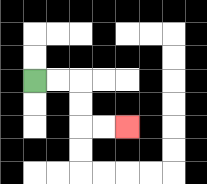{'start': '[1, 3]', 'end': '[5, 5]', 'path_directions': 'R,R,D,D,R,R', 'path_coordinates': '[[1, 3], [2, 3], [3, 3], [3, 4], [3, 5], [4, 5], [5, 5]]'}